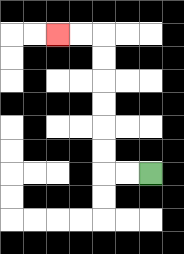{'start': '[6, 7]', 'end': '[2, 1]', 'path_directions': 'L,L,U,U,U,U,U,U,L,L', 'path_coordinates': '[[6, 7], [5, 7], [4, 7], [4, 6], [4, 5], [4, 4], [4, 3], [4, 2], [4, 1], [3, 1], [2, 1]]'}